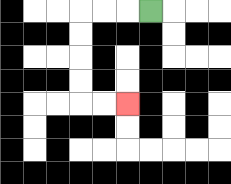{'start': '[6, 0]', 'end': '[5, 4]', 'path_directions': 'L,L,L,D,D,D,D,R,R', 'path_coordinates': '[[6, 0], [5, 0], [4, 0], [3, 0], [3, 1], [3, 2], [3, 3], [3, 4], [4, 4], [5, 4]]'}